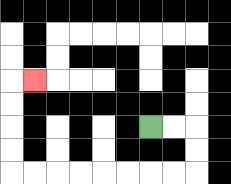{'start': '[6, 5]', 'end': '[1, 3]', 'path_directions': 'R,R,D,D,L,L,L,L,L,L,L,L,U,U,U,U,R', 'path_coordinates': '[[6, 5], [7, 5], [8, 5], [8, 6], [8, 7], [7, 7], [6, 7], [5, 7], [4, 7], [3, 7], [2, 7], [1, 7], [0, 7], [0, 6], [0, 5], [0, 4], [0, 3], [1, 3]]'}